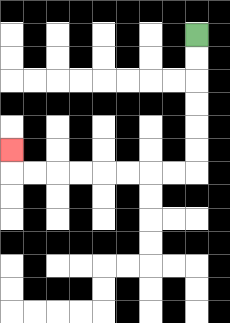{'start': '[8, 1]', 'end': '[0, 6]', 'path_directions': 'D,D,D,D,D,D,L,L,L,L,L,L,L,L,U', 'path_coordinates': '[[8, 1], [8, 2], [8, 3], [8, 4], [8, 5], [8, 6], [8, 7], [7, 7], [6, 7], [5, 7], [4, 7], [3, 7], [2, 7], [1, 7], [0, 7], [0, 6]]'}